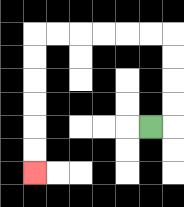{'start': '[6, 5]', 'end': '[1, 7]', 'path_directions': 'R,U,U,U,U,L,L,L,L,L,L,D,D,D,D,D,D', 'path_coordinates': '[[6, 5], [7, 5], [7, 4], [7, 3], [7, 2], [7, 1], [6, 1], [5, 1], [4, 1], [3, 1], [2, 1], [1, 1], [1, 2], [1, 3], [1, 4], [1, 5], [1, 6], [1, 7]]'}